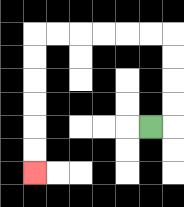{'start': '[6, 5]', 'end': '[1, 7]', 'path_directions': 'R,U,U,U,U,L,L,L,L,L,L,D,D,D,D,D,D', 'path_coordinates': '[[6, 5], [7, 5], [7, 4], [7, 3], [7, 2], [7, 1], [6, 1], [5, 1], [4, 1], [3, 1], [2, 1], [1, 1], [1, 2], [1, 3], [1, 4], [1, 5], [1, 6], [1, 7]]'}